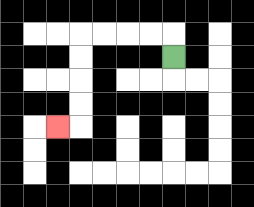{'start': '[7, 2]', 'end': '[2, 5]', 'path_directions': 'U,L,L,L,L,D,D,D,D,L', 'path_coordinates': '[[7, 2], [7, 1], [6, 1], [5, 1], [4, 1], [3, 1], [3, 2], [3, 3], [3, 4], [3, 5], [2, 5]]'}